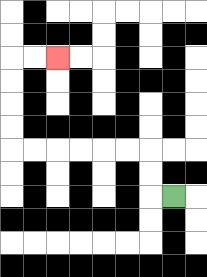{'start': '[7, 8]', 'end': '[2, 2]', 'path_directions': 'L,U,U,L,L,L,L,L,L,U,U,U,U,R,R', 'path_coordinates': '[[7, 8], [6, 8], [6, 7], [6, 6], [5, 6], [4, 6], [3, 6], [2, 6], [1, 6], [0, 6], [0, 5], [0, 4], [0, 3], [0, 2], [1, 2], [2, 2]]'}